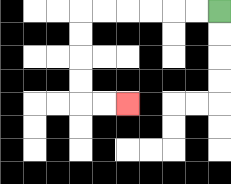{'start': '[9, 0]', 'end': '[5, 4]', 'path_directions': 'L,L,L,L,L,L,D,D,D,D,R,R', 'path_coordinates': '[[9, 0], [8, 0], [7, 0], [6, 0], [5, 0], [4, 0], [3, 0], [3, 1], [3, 2], [3, 3], [3, 4], [4, 4], [5, 4]]'}